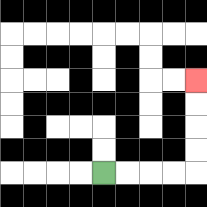{'start': '[4, 7]', 'end': '[8, 3]', 'path_directions': 'R,R,R,R,U,U,U,U', 'path_coordinates': '[[4, 7], [5, 7], [6, 7], [7, 7], [8, 7], [8, 6], [8, 5], [8, 4], [8, 3]]'}